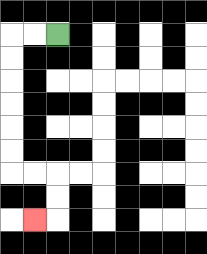{'start': '[2, 1]', 'end': '[1, 9]', 'path_directions': 'L,L,D,D,D,D,D,D,R,R,D,D,L', 'path_coordinates': '[[2, 1], [1, 1], [0, 1], [0, 2], [0, 3], [0, 4], [0, 5], [0, 6], [0, 7], [1, 7], [2, 7], [2, 8], [2, 9], [1, 9]]'}